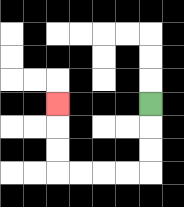{'start': '[6, 4]', 'end': '[2, 4]', 'path_directions': 'D,D,D,L,L,L,L,U,U,U', 'path_coordinates': '[[6, 4], [6, 5], [6, 6], [6, 7], [5, 7], [4, 7], [3, 7], [2, 7], [2, 6], [2, 5], [2, 4]]'}